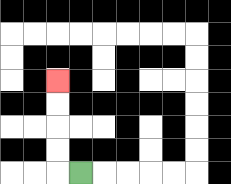{'start': '[3, 7]', 'end': '[2, 3]', 'path_directions': 'L,U,U,U,U', 'path_coordinates': '[[3, 7], [2, 7], [2, 6], [2, 5], [2, 4], [2, 3]]'}